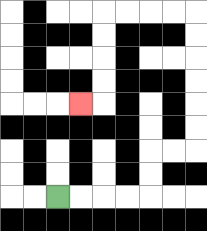{'start': '[2, 8]', 'end': '[3, 4]', 'path_directions': 'R,R,R,R,U,U,R,R,U,U,U,U,U,U,L,L,L,L,D,D,D,D,L', 'path_coordinates': '[[2, 8], [3, 8], [4, 8], [5, 8], [6, 8], [6, 7], [6, 6], [7, 6], [8, 6], [8, 5], [8, 4], [8, 3], [8, 2], [8, 1], [8, 0], [7, 0], [6, 0], [5, 0], [4, 0], [4, 1], [4, 2], [4, 3], [4, 4], [3, 4]]'}